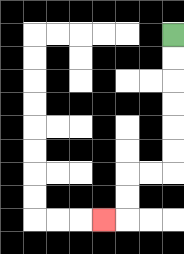{'start': '[7, 1]', 'end': '[4, 9]', 'path_directions': 'D,D,D,D,D,D,L,L,D,D,L', 'path_coordinates': '[[7, 1], [7, 2], [7, 3], [7, 4], [7, 5], [7, 6], [7, 7], [6, 7], [5, 7], [5, 8], [5, 9], [4, 9]]'}